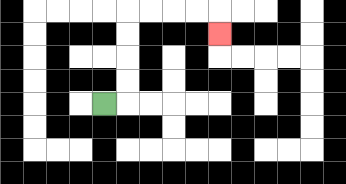{'start': '[4, 4]', 'end': '[9, 1]', 'path_directions': 'R,U,U,U,U,R,R,R,R,D', 'path_coordinates': '[[4, 4], [5, 4], [5, 3], [5, 2], [5, 1], [5, 0], [6, 0], [7, 0], [8, 0], [9, 0], [9, 1]]'}